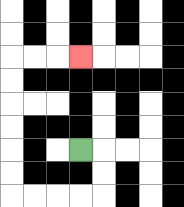{'start': '[3, 6]', 'end': '[3, 2]', 'path_directions': 'R,D,D,L,L,L,L,U,U,U,U,U,U,R,R,R', 'path_coordinates': '[[3, 6], [4, 6], [4, 7], [4, 8], [3, 8], [2, 8], [1, 8], [0, 8], [0, 7], [0, 6], [0, 5], [0, 4], [0, 3], [0, 2], [1, 2], [2, 2], [3, 2]]'}